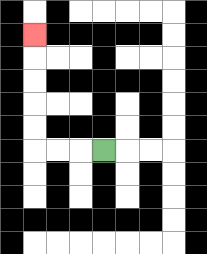{'start': '[4, 6]', 'end': '[1, 1]', 'path_directions': 'L,L,L,U,U,U,U,U', 'path_coordinates': '[[4, 6], [3, 6], [2, 6], [1, 6], [1, 5], [1, 4], [1, 3], [1, 2], [1, 1]]'}